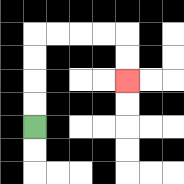{'start': '[1, 5]', 'end': '[5, 3]', 'path_directions': 'U,U,U,U,R,R,R,R,D,D', 'path_coordinates': '[[1, 5], [1, 4], [1, 3], [1, 2], [1, 1], [2, 1], [3, 1], [4, 1], [5, 1], [5, 2], [5, 3]]'}